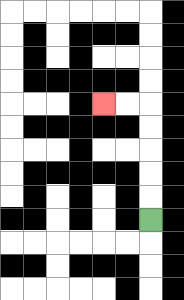{'start': '[6, 9]', 'end': '[4, 4]', 'path_directions': 'U,U,U,U,U,L,L', 'path_coordinates': '[[6, 9], [6, 8], [6, 7], [6, 6], [6, 5], [6, 4], [5, 4], [4, 4]]'}